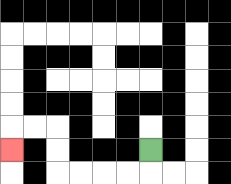{'start': '[6, 6]', 'end': '[0, 6]', 'path_directions': 'D,L,L,L,L,U,U,L,L,D', 'path_coordinates': '[[6, 6], [6, 7], [5, 7], [4, 7], [3, 7], [2, 7], [2, 6], [2, 5], [1, 5], [0, 5], [0, 6]]'}